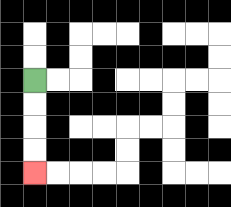{'start': '[1, 3]', 'end': '[1, 7]', 'path_directions': 'D,D,D,D', 'path_coordinates': '[[1, 3], [1, 4], [1, 5], [1, 6], [1, 7]]'}